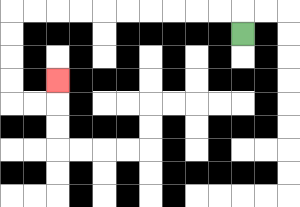{'start': '[10, 1]', 'end': '[2, 3]', 'path_directions': 'U,L,L,L,L,L,L,L,L,L,L,D,D,D,D,R,R,U', 'path_coordinates': '[[10, 1], [10, 0], [9, 0], [8, 0], [7, 0], [6, 0], [5, 0], [4, 0], [3, 0], [2, 0], [1, 0], [0, 0], [0, 1], [0, 2], [0, 3], [0, 4], [1, 4], [2, 4], [2, 3]]'}